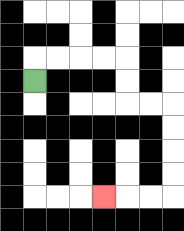{'start': '[1, 3]', 'end': '[4, 8]', 'path_directions': 'U,R,R,R,R,D,D,R,R,D,D,D,D,L,L,L', 'path_coordinates': '[[1, 3], [1, 2], [2, 2], [3, 2], [4, 2], [5, 2], [5, 3], [5, 4], [6, 4], [7, 4], [7, 5], [7, 6], [7, 7], [7, 8], [6, 8], [5, 8], [4, 8]]'}